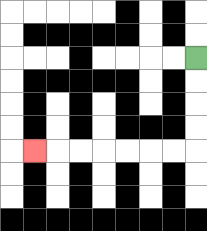{'start': '[8, 2]', 'end': '[1, 6]', 'path_directions': 'D,D,D,D,L,L,L,L,L,L,L', 'path_coordinates': '[[8, 2], [8, 3], [8, 4], [8, 5], [8, 6], [7, 6], [6, 6], [5, 6], [4, 6], [3, 6], [2, 6], [1, 6]]'}